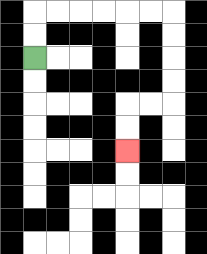{'start': '[1, 2]', 'end': '[5, 6]', 'path_directions': 'U,U,R,R,R,R,R,R,D,D,D,D,L,L,D,D', 'path_coordinates': '[[1, 2], [1, 1], [1, 0], [2, 0], [3, 0], [4, 0], [5, 0], [6, 0], [7, 0], [7, 1], [7, 2], [7, 3], [7, 4], [6, 4], [5, 4], [5, 5], [5, 6]]'}